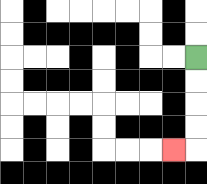{'start': '[8, 2]', 'end': '[7, 6]', 'path_directions': 'D,D,D,D,L', 'path_coordinates': '[[8, 2], [8, 3], [8, 4], [8, 5], [8, 6], [7, 6]]'}